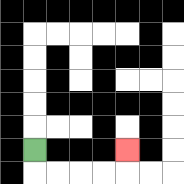{'start': '[1, 6]', 'end': '[5, 6]', 'path_directions': 'D,R,R,R,R,U', 'path_coordinates': '[[1, 6], [1, 7], [2, 7], [3, 7], [4, 7], [5, 7], [5, 6]]'}